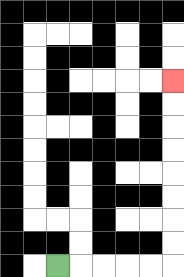{'start': '[2, 11]', 'end': '[7, 3]', 'path_directions': 'R,R,R,R,R,U,U,U,U,U,U,U,U', 'path_coordinates': '[[2, 11], [3, 11], [4, 11], [5, 11], [6, 11], [7, 11], [7, 10], [7, 9], [7, 8], [7, 7], [7, 6], [7, 5], [7, 4], [7, 3]]'}